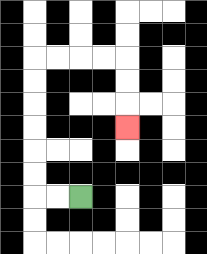{'start': '[3, 8]', 'end': '[5, 5]', 'path_directions': 'L,L,U,U,U,U,U,U,R,R,R,R,D,D,D', 'path_coordinates': '[[3, 8], [2, 8], [1, 8], [1, 7], [1, 6], [1, 5], [1, 4], [1, 3], [1, 2], [2, 2], [3, 2], [4, 2], [5, 2], [5, 3], [5, 4], [5, 5]]'}